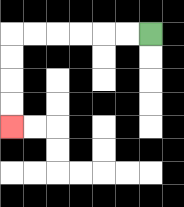{'start': '[6, 1]', 'end': '[0, 5]', 'path_directions': 'L,L,L,L,L,L,D,D,D,D', 'path_coordinates': '[[6, 1], [5, 1], [4, 1], [3, 1], [2, 1], [1, 1], [0, 1], [0, 2], [0, 3], [0, 4], [0, 5]]'}